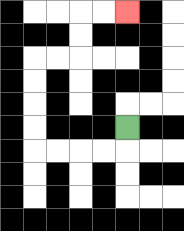{'start': '[5, 5]', 'end': '[5, 0]', 'path_directions': 'D,L,L,L,L,U,U,U,U,R,R,U,U,R,R', 'path_coordinates': '[[5, 5], [5, 6], [4, 6], [3, 6], [2, 6], [1, 6], [1, 5], [1, 4], [1, 3], [1, 2], [2, 2], [3, 2], [3, 1], [3, 0], [4, 0], [5, 0]]'}